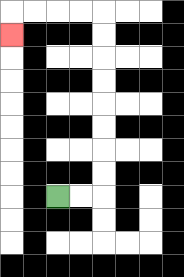{'start': '[2, 8]', 'end': '[0, 1]', 'path_directions': 'R,R,U,U,U,U,U,U,U,U,L,L,L,L,D', 'path_coordinates': '[[2, 8], [3, 8], [4, 8], [4, 7], [4, 6], [4, 5], [4, 4], [4, 3], [4, 2], [4, 1], [4, 0], [3, 0], [2, 0], [1, 0], [0, 0], [0, 1]]'}